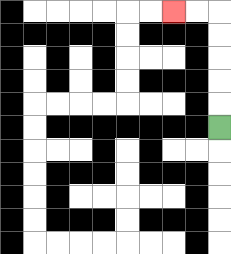{'start': '[9, 5]', 'end': '[7, 0]', 'path_directions': 'U,U,U,U,U,L,L', 'path_coordinates': '[[9, 5], [9, 4], [9, 3], [9, 2], [9, 1], [9, 0], [8, 0], [7, 0]]'}